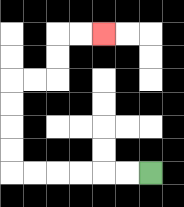{'start': '[6, 7]', 'end': '[4, 1]', 'path_directions': 'L,L,L,L,L,L,U,U,U,U,R,R,U,U,R,R', 'path_coordinates': '[[6, 7], [5, 7], [4, 7], [3, 7], [2, 7], [1, 7], [0, 7], [0, 6], [0, 5], [0, 4], [0, 3], [1, 3], [2, 3], [2, 2], [2, 1], [3, 1], [4, 1]]'}